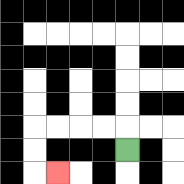{'start': '[5, 6]', 'end': '[2, 7]', 'path_directions': 'U,L,L,L,L,D,D,R', 'path_coordinates': '[[5, 6], [5, 5], [4, 5], [3, 5], [2, 5], [1, 5], [1, 6], [1, 7], [2, 7]]'}